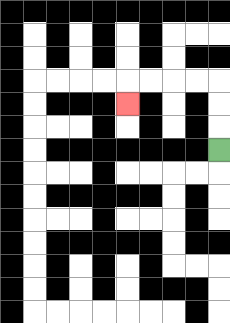{'start': '[9, 6]', 'end': '[5, 4]', 'path_directions': 'U,U,U,L,L,L,L,D', 'path_coordinates': '[[9, 6], [9, 5], [9, 4], [9, 3], [8, 3], [7, 3], [6, 3], [5, 3], [5, 4]]'}